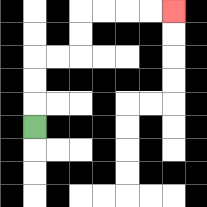{'start': '[1, 5]', 'end': '[7, 0]', 'path_directions': 'U,U,U,R,R,U,U,R,R,R,R', 'path_coordinates': '[[1, 5], [1, 4], [1, 3], [1, 2], [2, 2], [3, 2], [3, 1], [3, 0], [4, 0], [5, 0], [6, 0], [7, 0]]'}